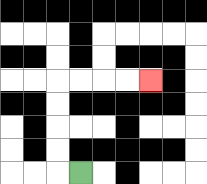{'start': '[3, 7]', 'end': '[6, 3]', 'path_directions': 'L,U,U,U,U,R,R,R,R', 'path_coordinates': '[[3, 7], [2, 7], [2, 6], [2, 5], [2, 4], [2, 3], [3, 3], [4, 3], [5, 3], [6, 3]]'}